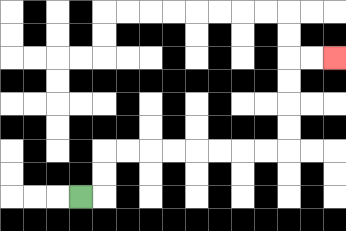{'start': '[3, 8]', 'end': '[14, 2]', 'path_directions': 'R,U,U,R,R,R,R,R,R,R,R,U,U,U,U,R,R', 'path_coordinates': '[[3, 8], [4, 8], [4, 7], [4, 6], [5, 6], [6, 6], [7, 6], [8, 6], [9, 6], [10, 6], [11, 6], [12, 6], [12, 5], [12, 4], [12, 3], [12, 2], [13, 2], [14, 2]]'}